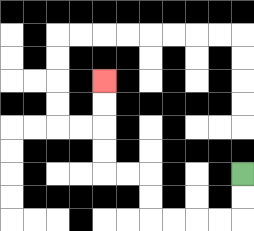{'start': '[10, 7]', 'end': '[4, 3]', 'path_directions': 'D,D,L,L,L,L,U,U,L,L,U,U,U,U', 'path_coordinates': '[[10, 7], [10, 8], [10, 9], [9, 9], [8, 9], [7, 9], [6, 9], [6, 8], [6, 7], [5, 7], [4, 7], [4, 6], [4, 5], [4, 4], [4, 3]]'}